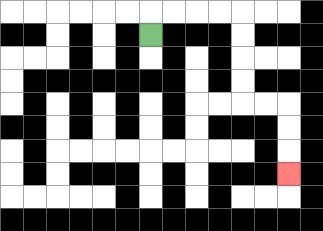{'start': '[6, 1]', 'end': '[12, 7]', 'path_directions': 'U,R,R,R,R,D,D,D,D,R,R,D,D,D', 'path_coordinates': '[[6, 1], [6, 0], [7, 0], [8, 0], [9, 0], [10, 0], [10, 1], [10, 2], [10, 3], [10, 4], [11, 4], [12, 4], [12, 5], [12, 6], [12, 7]]'}